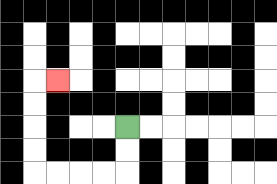{'start': '[5, 5]', 'end': '[2, 3]', 'path_directions': 'D,D,L,L,L,L,U,U,U,U,R', 'path_coordinates': '[[5, 5], [5, 6], [5, 7], [4, 7], [3, 7], [2, 7], [1, 7], [1, 6], [1, 5], [1, 4], [1, 3], [2, 3]]'}